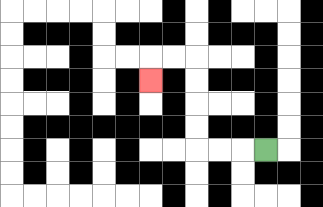{'start': '[11, 6]', 'end': '[6, 3]', 'path_directions': 'L,L,L,U,U,U,U,L,L,D', 'path_coordinates': '[[11, 6], [10, 6], [9, 6], [8, 6], [8, 5], [8, 4], [8, 3], [8, 2], [7, 2], [6, 2], [6, 3]]'}